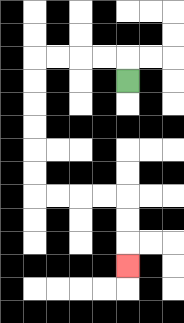{'start': '[5, 3]', 'end': '[5, 11]', 'path_directions': 'U,L,L,L,L,D,D,D,D,D,D,R,R,R,R,D,D,D', 'path_coordinates': '[[5, 3], [5, 2], [4, 2], [3, 2], [2, 2], [1, 2], [1, 3], [1, 4], [1, 5], [1, 6], [1, 7], [1, 8], [2, 8], [3, 8], [4, 8], [5, 8], [5, 9], [5, 10], [5, 11]]'}